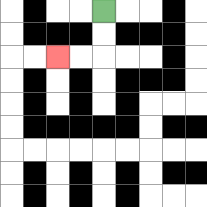{'start': '[4, 0]', 'end': '[2, 2]', 'path_directions': 'D,D,L,L', 'path_coordinates': '[[4, 0], [4, 1], [4, 2], [3, 2], [2, 2]]'}